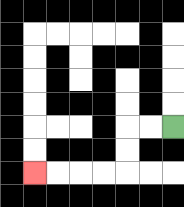{'start': '[7, 5]', 'end': '[1, 7]', 'path_directions': 'L,L,D,D,L,L,L,L', 'path_coordinates': '[[7, 5], [6, 5], [5, 5], [5, 6], [5, 7], [4, 7], [3, 7], [2, 7], [1, 7]]'}